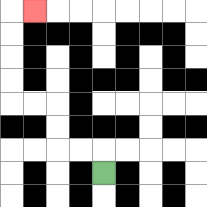{'start': '[4, 7]', 'end': '[1, 0]', 'path_directions': 'U,L,L,U,U,L,L,U,U,U,U,R', 'path_coordinates': '[[4, 7], [4, 6], [3, 6], [2, 6], [2, 5], [2, 4], [1, 4], [0, 4], [0, 3], [0, 2], [0, 1], [0, 0], [1, 0]]'}